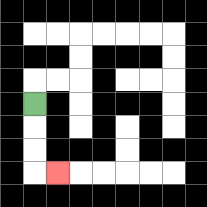{'start': '[1, 4]', 'end': '[2, 7]', 'path_directions': 'D,D,D,R', 'path_coordinates': '[[1, 4], [1, 5], [1, 6], [1, 7], [2, 7]]'}